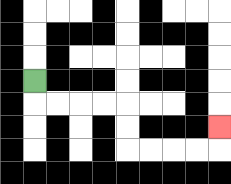{'start': '[1, 3]', 'end': '[9, 5]', 'path_directions': 'D,R,R,R,R,D,D,R,R,R,R,U', 'path_coordinates': '[[1, 3], [1, 4], [2, 4], [3, 4], [4, 4], [5, 4], [5, 5], [5, 6], [6, 6], [7, 6], [8, 6], [9, 6], [9, 5]]'}